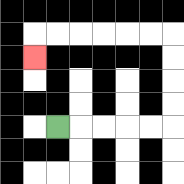{'start': '[2, 5]', 'end': '[1, 2]', 'path_directions': 'R,R,R,R,R,U,U,U,U,L,L,L,L,L,L,D', 'path_coordinates': '[[2, 5], [3, 5], [4, 5], [5, 5], [6, 5], [7, 5], [7, 4], [7, 3], [7, 2], [7, 1], [6, 1], [5, 1], [4, 1], [3, 1], [2, 1], [1, 1], [1, 2]]'}